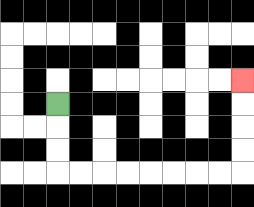{'start': '[2, 4]', 'end': '[10, 3]', 'path_directions': 'D,D,D,R,R,R,R,R,R,R,R,U,U,U,U', 'path_coordinates': '[[2, 4], [2, 5], [2, 6], [2, 7], [3, 7], [4, 7], [5, 7], [6, 7], [7, 7], [8, 7], [9, 7], [10, 7], [10, 6], [10, 5], [10, 4], [10, 3]]'}